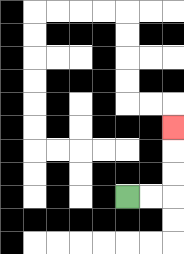{'start': '[5, 8]', 'end': '[7, 5]', 'path_directions': 'R,R,U,U,U', 'path_coordinates': '[[5, 8], [6, 8], [7, 8], [7, 7], [7, 6], [7, 5]]'}